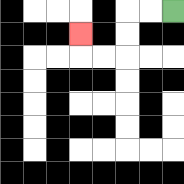{'start': '[7, 0]', 'end': '[3, 1]', 'path_directions': 'L,L,D,D,L,L,U', 'path_coordinates': '[[7, 0], [6, 0], [5, 0], [5, 1], [5, 2], [4, 2], [3, 2], [3, 1]]'}